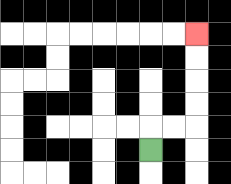{'start': '[6, 6]', 'end': '[8, 1]', 'path_directions': 'U,R,R,U,U,U,U', 'path_coordinates': '[[6, 6], [6, 5], [7, 5], [8, 5], [8, 4], [8, 3], [8, 2], [8, 1]]'}